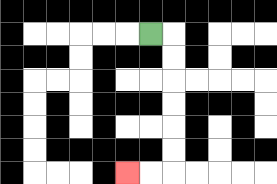{'start': '[6, 1]', 'end': '[5, 7]', 'path_directions': 'R,D,D,D,D,D,D,L,L', 'path_coordinates': '[[6, 1], [7, 1], [7, 2], [7, 3], [7, 4], [7, 5], [7, 6], [7, 7], [6, 7], [5, 7]]'}